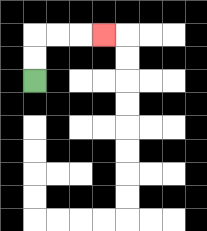{'start': '[1, 3]', 'end': '[4, 1]', 'path_directions': 'U,U,R,R,R', 'path_coordinates': '[[1, 3], [1, 2], [1, 1], [2, 1], [3, 1], [4, 1]]'}